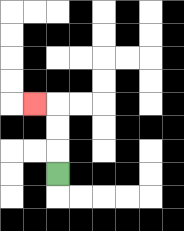{'start': '[2, 7]', 'end': '[1, 4]', 'path_directions': 'U,U,U,L', 'path_coordinates': '[[2, 7], [2, 6], [2, 5], [2, 4], [1, 4]]'}